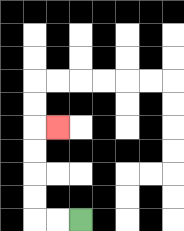{'start': '[3, 9]', 'end': '[2, 5]', 'path_directions': 'L,L,U,U,U,U,R', 'path_coordinates': '[[3, 9], [2, 9], [1, 9], [1, 8], [1, 7], [1, 6], [1, 5], [2, 5]]'}